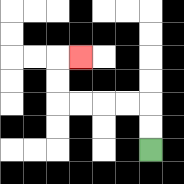{'start': '[6, 6]', 'end': '[3, 2]', 'path_directions': 'U,U,L,L,L,L,U,U,R', 'path_coordinates': '[[6, 6], [6, 5], [6, 4], [5, 4], [4, 4], [3, 4], [2, 4], [2, 3], [2, 2], [3, 2]]'}